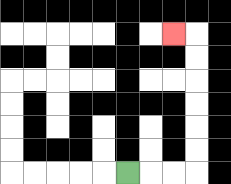{'start': '[5, 7]', 'end': '[7, 1]', 'path_directions': 'R,R,R,U,U,U,U,U,U,L', 'path_coordinates': '[[5, 7], [6, 7], [7, 7], [8, 7], [8, 6], [8, 5], [8, 4], [8, 3], [8, 2], [8, 1], [7, 1]]'}